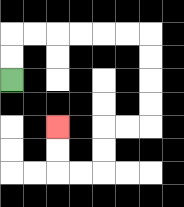{'start': '[0, 3]', 'end': '[2, 5]', 'path_directions': 'U,U,R,R,R,R,R,R,D,D,D,D,L,L,D,D,L,L,U,U', 'path_coordinates': '[[0, 3], [0, 2], [0, 1], [1, 1], [2, 1], [3, 1], [4, 1], [5, 1], [6, 1], [6, 2], [6, 3], [6, 4], [6, 5], [5, 5], [4, 5], [4, 6], [4, 7], [3, 7], [2, 7], [2, 6], [2, 5]]'}